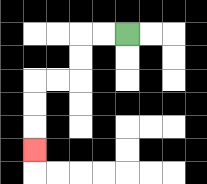{'start': '[5, 1]', 'end': '[1, 6]', 'path_directions': 'L,L,D,D,L,L,D,D,D', 'path_coordinates': '[[5, 1], [4, 1], [3, 1], [3, 2], [3, 3], [2, 3], [1, 3], [1, 4], [1, 5], [1, 6]]'}